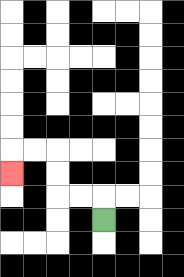{'start': '[4, 9]', 'end': '[0, 7]', 'path_directions': 'U,L,L,U,U,L,L,D', 'path_coordinates': '[[4, 9], [4, 8], [3, 8], [2, 8], [2, 7], [2, 6], [1, 6], [0, 6], [0, 7]]'}